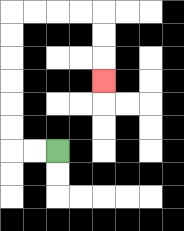{'start': '[2, 6]', 'end': '[4, 3]', 'path_directions': 'L,L,U,U,U,U,U,U,R,R,R,R,D,D,D', 'path_coordinates': '[[2, 6], [1, 6], [0, 6], [0, 5], [0, 4], [0, 3], [0, 2], [0, 1], [0, 0], [1, 0], [2, 0], [3, 0], [4, 0], [4, 1], [4, 2], [4, 3]]'}